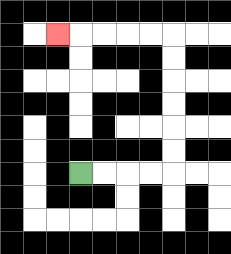{'start': '[3, 7]', 'end': '[2, 1]', 'path_directions': 'R,R,R,R,U,U,U,U,U,U,L,L,L,L,L', 'path_coordinates': '[[3, 7], [4, 7], [5, 7], [6, 7], [7, 7], [7, 6], [7, 5], [7, 4], [7, 3], [7, 2], [7, 1], [6, 1], [5, 1], [4, 1], [3, 1], [2, 1]]'}